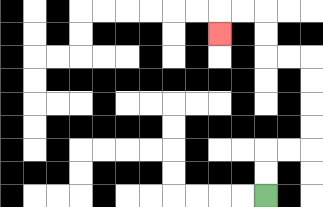{'start': '[11, 8]', 'end': '[9, 1]', 'path_directions': 'U,U,R,R,U,U,U,U,L,L,U,U,L,L,D', 'path_coordinates': '[[11, 8], [11, 7], [11, 6], [12, 6], [13, 6], [13, 5], [13, 4], [13, 3], [13, 2], [12, 2], [11, 2], [11, 1], [11, 0], [10, 0], [9, 0], [9, 1]]'}